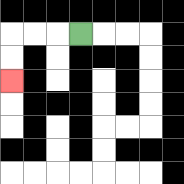{'start': '[3, 1]', 'end': '[0, 3]', 'path_directions': 'L,L,L,D,D', 'path_coordinates': '[[3, 1], [2, 1], [1, 1], [0, 1], [0, 2], [0, 3]]'}